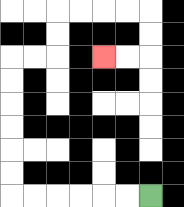{'start': '[6, 8]', 'end': '[4, 2]', 'path_directions': 'L,L,L,L,L,L,U,U,U,U,U,U,R,R,U,U,R,R,R,R,D,D,L,L', 'path_coordinates': '[[6, 8], [5, 8], [4, 8], [3, 8], [2, 8], [1, 8], [0, 8], [0, 7], [0, 6], [0, 5], [0, 4], [0, 3], [0, 2], [1, 2], [2, 2], [2, 1], [2, 0], [3, 0], [4, 0], [5, 0], [6, 0], [6, 1], [6, 2], [5, 2], [4, 2]]'}